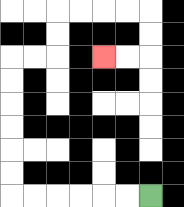{'start': '[6, 8]', 'end': '[4, 2]', 'path_directions': 'L,L,L,L,L,L,U,U,U,U,U,U,R,R,U,U,R,R,R,R,D,D,L,L', 'path_coordinates': '[[6, 8], [5, 8], [4, 8], [3, 8], [2, 8], [1, 8], [0, 8], [0, 7], [0, 6], [0, 5], [0, 4], [0, 3], [0, 2], [1, 2], [2, 2], [2, 1], [2, 0], [3, 0], [4, 0], [5, 0], [6, 0], [6, 1], [6, 2], [5, 2], [4, 2]]'}